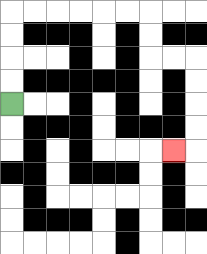{'start': '[0, 4]', 'end': '[7, 6]', 'path_directions': 'U,U,U,U,R,R,R,R,R,R,D,D,R,R,D,D,D,D,L', 'path_coordinates': '[[0, 4], [0, 3], [0, 2], [0, 1], [0, 0], [1, 0], [2, 0], [3, 0], [4, 0], [5, 0], [6, 0], [6, 1], [6, 2], [7, 2], [8, 2], [8, 3], [8, 4], [8, 5], [8, 6], [7, 6]]'}